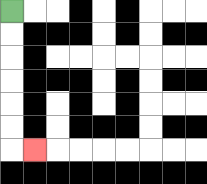{'start': '[0, 0]', 'end': '[1, 6]', 'path_directions': 'D,D,D,D,D,D,R', 'path_coordinates': '[[0, 0], [0, 1], [0, 2], [0, 3], [0, 4], [0, 5], [0, 6], [1, 6]]'}